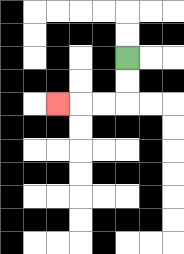{'start': '[5, 2]', 'end': '[2, 4]', 'path_directions': 'D,D,L,L,L', 'path_coordinates': '[[5, 2], [5, 3], [5, 4], [4, 4], [3, 4], [2, 4]]'}